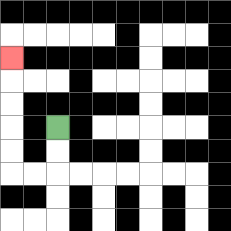{'start': '[2, 5]', 'end': '[0, 2]', 'path_directions': 'D,D,L,L,U,U,U,U,U', 'path_coordinates': '[[2, 5], [2, 6], [2, 7], [1, 7], [0, 7], [0, 6], [0, 5], [0, 4], [0, 3], [0, 2]]'}